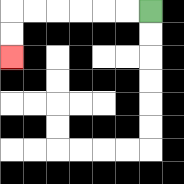{'start': '[6, 0]', 'end': '[0, 2]', 'path_directions': 'L,L,L,L,L,L,D,D', 'path_coordinates': '[[6, 0], [5, 0], [4, 0], [3, 0], [2, 0], [1, 0], [0, 0], [0, 1], [0, 2]]'}